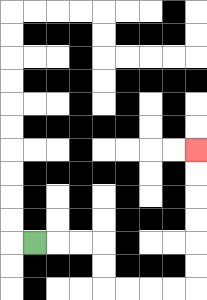{'start': '[1, 10]', 'end': '[8, 6]', 'path_directions': 'R,R,R,D,D,R,R,R,R,U,U,U,U,U,U', 'path_coordinates': '[[1, 10], [2, 10], [3, 10], [4, 10], [4, 11], [4, 12], [5, 12], [6, 12], [7, 12], [8, 12], [8, 11], [8, 10], [8, 9], [8, 8], [8, 7], [8, 6]]'}